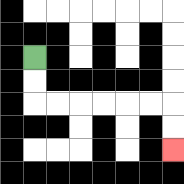{'start': '[1, 2]', 'end': '[7, 6]', 'path_directions': 'D,D,R,R,R,R,R,R,D,D', 'path_coordinates': '[[1, 2], [1, 3], [1, 4], [2, 4], [3, 4], [4, 4], [5, 4], [6, 4], [7, 4], [7, 5], [7, 6]]'}